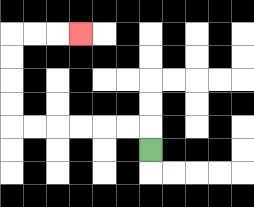{'start': '[6, 6]', 'end': '[3, 1]', 'path_directions': 'U,L,L,L,L,L,L,U,U,U,U,R,R,R', 'path_coordinates': '[[6, 6], [6, 5], [5, 5], [4, 5], [3, 5], [2, 5], [1, 5], [0, 5], [0, 4], [0, 3], [0, 2], [0, 1], [1, 1], [2, 1], [3, 1]]'}